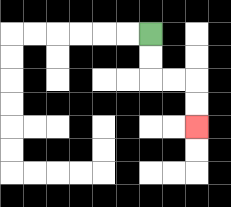{'start': '[6, 1]', 'end': '[8, 5]', 'path_directions': 'D,D,R,R,D,D', 'path_coordinates': '[[6, 1], [6, 2], [6, 3], [7, 3], [8, 3], [8, 4], [8, 5]]'}